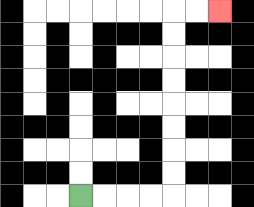{'start': '[3, 8]', 'end': '[9, 0]', 'path_directions': 'R,R,R,R,U,U,U,U,U,U,U,U,R,R', 'path_coordinates': '[[3, 8], [4, 8], [5, 8], [6, 8], [7, 8], [7, 7], [7, 6], [7, 5], [7, 4], [7, 3], [7, 2], [7, 1], [7, 0], [8, 0], [9, 0]]'}